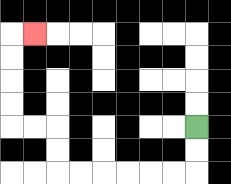{'start': '[8, 5]', 'end': '[1, 1]', 'path_directions': 'D,D,L,L,L,L,L,L,U,U,L,L,U,U,U,U,R', 'path_coordinates': '[[8, 5], [8, 6], [8, 7], [7, 7], [6, 7], [5, 7], [4, 7], [3, 7], [2, 7], [2, 6], [2, 5], [1, 5], [0, 5], [0, 4], [0, 3], [0, 2], [0, 1], [1, 1]]'}